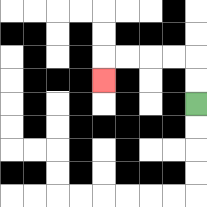{'start': '[8, 4]', 'end': '[4, 3]', 'path_directions': 'U,U,L,L,L,L,D', 'path_coordinates': '[[8, 4], [8, 3], [8, 2], [7, 2], [6, 2], [5, 2], [4, 2], [4, 3]]'}